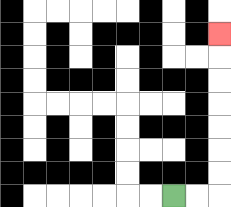{'start': '[7, 8]', 'end': '[9, 1]', 'path_directions': 'R,R,U,U,U,U,U,U,U', 'path_coordinates': '[[7, 8], [8, 8], [9, 8], [9, 7], [9, 6], [9, 5], [9, 4], [9, 3], [9, 2], [9, 1]]'}